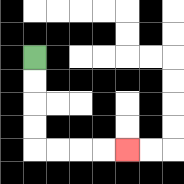{'start': '[1, 2]', 'end': '[5, 6]', 'path_directions': 'D,D,D,D,R,R,R,R', 'path_coordinates': '[[1, 2], [1, 3], [1, 4], [1, 5], [1, 6], [2, 6], [3, 6], [4, 6], [5, 6]]'}